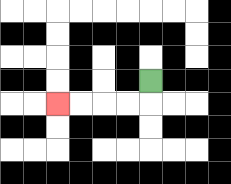{'start': '[6, 3]', 'end': '[2, 4]', 'path_directions': 'D,L,L,L,L', 'path_coordinates': '[[6, 3], [6, 4], [5, 4], [4, 4], [3, 4], [2, 4]]'}